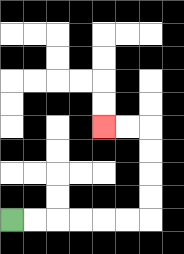{'start': '[0, 9]', 'end': '[4, 5]', 'path_directions': 'R,R,R,R,R,R,U,U,U,U,L,L', 'path_coordinates': '[[0, 9], [1, 9], [2, 9], [3, 9], [4, 9], [5, 9], [6, 9], [6, 8], [6, 7], [6, 6], [6, 5], [5, 5], [4, 5]]'}